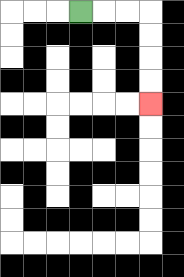{'start': '[3, 0]', 'end': '[6, 4]', 'path_directions': 'R,R,R,D,D,D,D', 'path_coordinates': '[[3, 0], [4, 0], [5, 0], [6, 0], [6, 1], [6, 2], [6, 3], [6, 4]]'}